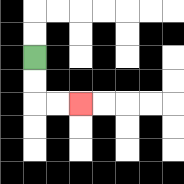{'start': '[1, 2]', 'end': '[3, 4]', 'path_directions': 'D,D,R,R', 'path_coordinates': '[[1, 2], [1, 3], [1, 4], [2, 4], [3, 4]]'}